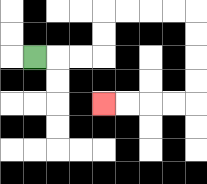{'start': '[1, 2]', 'end': '[4, 4]', 'path_directions': 'R,R,R,U,U,R,R,R,R,D,D,D,D,L,L,L,L', 'path_coordinates': '[[1, 2], [2, 2], [3, 2], [4, 2], [4, 1], [4, 0], [5, 0], [6, 0], [7, 0], [8, 0], [8, 1], [8, 2], [8, 3], [8, 4], [7, 4], [6, 4], [5, 4], [4, 4]]'}